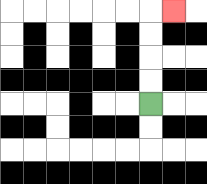{'start': '[6, 4]', 'end': '[7, 0]', 'path_directions': 'U,U,U,U,R', 'path_coordinates': '[[6, 4], [6, 3], [6, 2], [6, 1], [6, 0], [7, 0]]'}